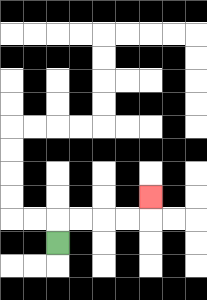{'start': '[2, 10]', 'end': '[6, 8]', 'path_directions': 'U,R,R,R,R,U', 'path_coordinates': '[[2, 10], [2, 9], [3, 9], [4, 9], [5, 9], [6, 9], [6, 8]]'}